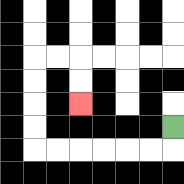{'start': '[7, 5]', 'end': '[3, 4]', 'path_directions': 'D,L,L,L,L,L,L,U,U,U,U,R,R,D,D', 'path_coordinates': '[[7, 5], [7, 6], [6, 6], [5, 6], [4, 6], [3, 6], [2, 6], [1, 6], [1, 5], [1, 4], [1, 3], [1, 2], [2, 2], [3, 2], [3, 3], [3, 4]]'}